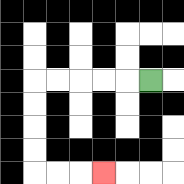{'start': '[6, 3]', 'end': '[4, 7]', 'path_directions': 'L,L,L,L,L,D,D,D,D,R,R,R', 'path_coordinates': '[[6, 3], [5, 3], [4, 3], [3, 3], [2, 3], [1, 3], [1, 4], [1, 5], [1, 6], [1, 7], [2, 7], [3, 7], [4, 7]]'}